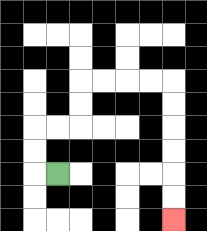{'start': '[2, 7]', 'end': '[7, 9]', 'path_directions': 'L,U,U,R,R,U,U,R,R,R,R,D,D,D,D,D,D', 'path_coordinates': '[[2, 7], [1, 7], [1, 6], [1, 5], [2, 5], [3, 5], [3, 4], [3, 3], [4, 3], [5, 3], [6, 3], [7, 3], [7, 4], [7, 5], [7, 6], [7, 7], [7, 8], [7, 9]]'}